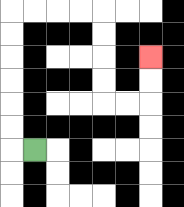{'start': '[1, 6]', 'end': '[6, 2]', 'path_directions': 'L,U,U,U,U,U,U,R,R,R,R,D,D,D,D,R,R,U,U', 'path_coordinates': '[[1, 6], [0, 6], [0, 5], [0, 4], [0, 3], [0, 2], [0, 1], [0, 0], [1, 0], [2, 0], [3, 0], [4, 0], [4, 1], [4, 2], [4, 3], [4, 4], [5, 4], [6, 4], [6, 3], [6, 2]]'}